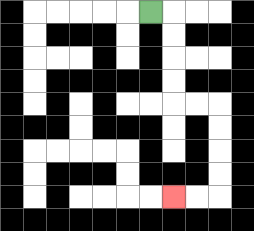{'start': '[6, 0]', 'end': '[7, 8]', 'path_directions': 'R,D,D,D,D,R,R,D,D,D,D,L,L', 'path_coordinates': '[[6, 0], [7, 0], [7, 1], [7, 2], [7, 3], [7, 4], [8, 4], [9, 4], [9, 5], [9, 6], [9, 7], [9, 8], [8, 8], [7, 8]]'}